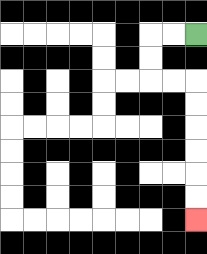{'start': '[8, 1]', 'end': '[8, 9]', 'path_directions': 'L,L,D,D,R,R,D,D,D,D,D,D', 'path_coordinates': '[[8, 1], [7, 1], [6, 1], [6, 2], [6, 3], [7, 3], [8, 3], [8, 4], [8, 5], [8, 6], [8, 7], [8, 8], [8, 9]]'}